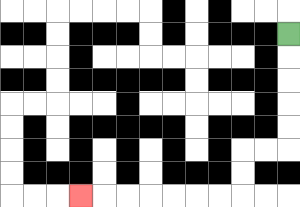{'start': '[12, 1]', 'end': '[3, 8]', 'path_directions': 'D,D,D,D,D,L,L,D,D,L,L,L,L,L,L,L', 'path_coordinates': '[[12, 1], [12, 2], [12, 3], [12, 4], [12, 5], [12, 6], [11, 6], [10, 6], [10, 7], [10, 8], [9, 8], [8, 8], [7, 8], [6, 8], [5, 8], [4, 8], [3, 8]]'}